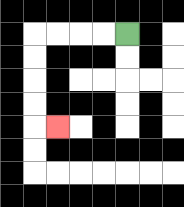{'start': '[5, 1]', 'end': '[2, 5]', 'path_directions': 'L,L,L,L,D,D,D,D,R', 'path_coordinates': '[[5, 1], [4, 1], [3, 1], [2, 1], [1, 1], [1, 2], [1, 3], [1, 4], [1, 5], [2, 5]]'}